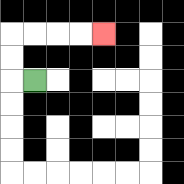{'start': '[1, 3]', 'end': '[4, 1]', 'path_directions': 'L,U,U,R,R,R,R', 'path_coordinates': '[[1, 3], [0, 3], [0, 2], [0, 1], [1, 1], [2, 1], [3, 1], [4, 1]]'}